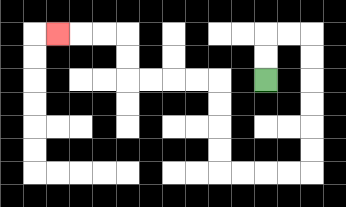{'start': '[11, 3]', 'end': '[2, 1]', 'path_directions': 'U,U,R,R,D,D,D,D,D,D,L,L,L,L,U,U,U,U,L,L,L,L,U,U,L,L,L', 'path_coordinates': '[[11, 3], [11, 2], [11, 1], [12, 1], [13, 1], [13, 2], [13, 3], [13, 4], [13, 5], [13, 6], [13, 7], [12, 7], [11, 7], [10, 7], [9, 7], [9, 6], [9, 5], [9, 4], [9, 3], [8, 3], [7, 3], [6, 3], [5, 3], [5, 2], [5, 1], [4, 1], [3, 1], [2, 1]]'}